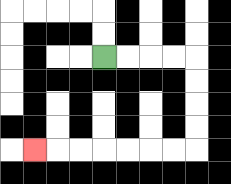{'start': '[4, 2]', 'end': '[1, 6]', 'path_directions': 'R,R,R,R,D,D,D,D,L,L,L,L,L,L,L', 'path_coordinates': '[[4, 2], [5, 2], [6, 2], [7, 2], [8, 2], [8, 3], [8, 4], [8, 5], [8, 6], [7, 6], [6, 6], [5, 6], [4, 6], [3, 6], [2, 6], [1, 6]]'}